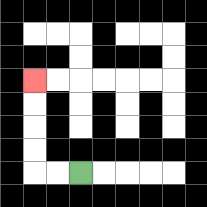{'start': '[3, 7]', 'end': '[1, 3]', 'path_directions': 'L,L,U,U,U,U', 'path_coordinates': '[[3, 7], [2, 7], [1, 7], [1, 6], [1, 5], [1, 4], [1, 3]]'}